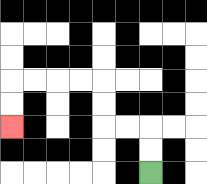{'start': '[6, 7]', 'end': '[0, 5]', 'path_directions': 'U,U,L,L,U,U,L,L,L,L,D,D', 'path_coordinates': '[[6, 7], [6, 6], [6, 5], [5, 5], [4, 5], [4, 4], [4, 3], [3, 3], [2, 3], [1, 3], [0, 3], [0, 4], [0, 5]]'}